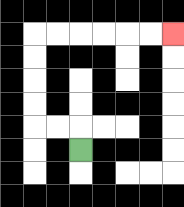{'start': '[3, 6]', 'end': '[7, 1]', 'path_directions': 'U,L,L,U,U,U,U,R,R,R,R,R,R', 'path_coordinates': '[[3, 6], [3, 5], [2, 5], [1, 5], [1, 4], [1, 3], [1, 2], [1, 1], [2, 1], [3, 1], [4, 1], [5, 1], [6, 1], [7, 1]]'}